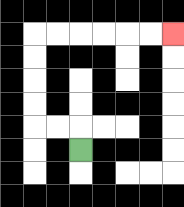{'start': '[3, 6]', 'end': '[7, 1]', 'path_directions': 'U,L,L,U,U,U,U,R,R,R,R,R,R', 'path_coordinates': '[[3, 6], [3, 5], [2, 5], [1, 5], [1, 4], [1, 3], [1, 2], [1, 1], [2, 1], [3, 1], [4, 1], [5, 1], [6, 1], [7, 1]]'}